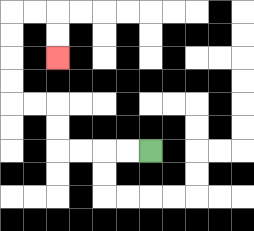{'start': '[6, 6]', 'end': '[2, 2]', 'path_directions': 'L,L,L,L,U,U,L,L,U,U,U,U,R,R,D,D', 'path_coordinates': '[[6, 6], [5, 6], [4, 6], [3, 6], [2, 6], [2, 5], [2, 4], [1, 4], [0, 4], [0, 3], [0, 2], [0, 1], [0, 0], [1, 0], [2, 0], [2, 1], [2, 2]]'}